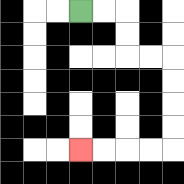{'start': '[3, 0]', 'end': '[3, 6]', 'path_directions': 'R,R,D,D,R,R,D,D,D,D,L,L,L,L', 'path_coordinates': '[[3, 0], [4, 0], [5, 0], [5, 1], [5, 2], [6, 2], [7, 2], [7, 3], [7, 4], [7, 5], [7, 6], [6, 6], [5, 6], [4, 6], [3, 6]]'}